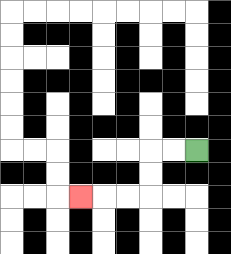{'start': '[8, 6]', 'end': '[3, 8]', 'path_directions': 'L,L,D,D,L,L,L', 'path_coordinates': '[[8, 6], [7, 6], [6, 6], [6, 7], [6, 8], [5, 8], [4, 8], [3, 8]]'}